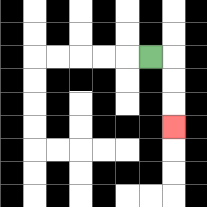{'start': '[6, 2]', 'end': '[7, 5]', 'path_directions': 'R,D,D,D', 'path_coordinates': '[[6, 2], [7, 2], [7, 3], [7, 4], [7, 5]]'}